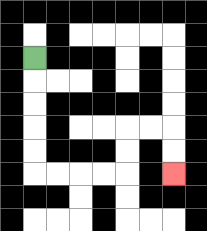{'start': '[1, 2]', 'end': '[7, 7]', 'path_directions': 'D,D,D,D,D,R,R,R,R,U,U,R,R,D,D', 'path_coordinates': '[[1, 2], [1, 3], [1, 4], [1, 5], [1, 6], [1, 7], [2, 7], [3, 7], [4, 7], [5, 7], [5, 6], [5, 5], [6, 5], [7, 5], [7, 6], [7, 7]]'}